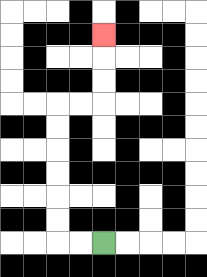{'start': '[4, 10]', 'end': '[4, 1]', 'path_directions': 'L,L,U,U,U,U,U,U,R,R,U,U,U', 'path_coordinates': '[[4, 10], [3, 10], [2, 10], [2, 9], [2, 8], [2, 7], [2, 6], [2, 5], [2, 4], [3, 4], [4, 4], [4, 3], [4, 2], [4, 1]]'}